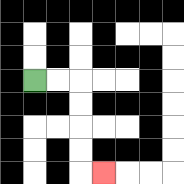{'start': '[1, 3]', 'end': '[4, 7]', 'path_directions': 'R,R,D,D,D,D,R', 'path_coordinates': '[[1, 3], [2, 3], [3, 3], [3, 4], [3, 5], [3, 6], [3, 7], [4, 7]]'}